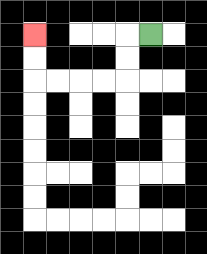{'start': '[6, 1]', 'end': '[1, 1]', 'path_directions': 'L,D,D,L,L,L,L,U,U', 'path_coordinates': '[[6, 1], [5, 1], [5, 2], [5, 3], [4, 3], [3, 3], [2, 3], [1, 3], [1, 2], [1, 1]]'}